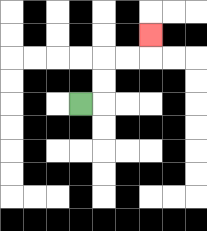{'start': '[3, 4]', 'end': '[6, 1]', 'path_directions': 'R,U,U,R,R,U', 'path_coordinates': '[[3, 4], [4, 4], [4, 3], [4, 2], [5, 2], [6, 2], [6, 1]]'}